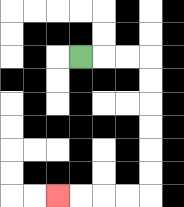{'start': '[3, 2]', 'end': '[2, 8]', 'path_directions': 'R,R,R,D,D,D,D,D,D,L,L,L,L', 'path_coordinates': '[[3, 2], [4, 2], [5, 2], [6, 2], [6, 3], [6, 4], [6, 5], [6, 6], [6, 7], [6, 8], [5, 8], [4, 8], [3, 8], [2, 8]]'}